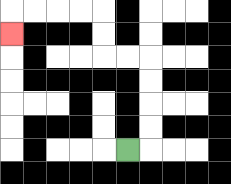{'start': '[5, 6]', 'end': '[0, 1]', 'path_directions': 'R,U,U,U,U,L,L,U,U,L,L,L,L,D', 'path_coordinates': '[[5, 6], [6, 6], [6, 5], [6, 4], [6, 3], [6, 2], [5, 2], [4, 2], [4, 1], [4, 0], [3, 0], [2, 0], [1, 0], [0, 0], [0, 1]]'}